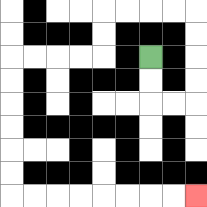{'start': '[6, 2]', 'end': '[8, 8]', 'path_directions': 'D,D,R,R,U,U,U,U,L,L,L,L,D,D,L,L,L,L,D,D,D,D,D,D,R,R,R,R,R,R,R,R', 'path_coordinates': '[[6, 2], [6, 3], [6, 4], [7, 4], [8, 4], [8, 3], [8, 2], [8, 1], [8, 0], [7, 0], [6, 0], [5, 0], [4, 0], [4, 1], [4, 2], [3, 2], [2, 2], [1, 2], [0, 2], [0, 3], [0, 4], [0, 5], [0, 6], [0, 7], [0, 8], [1, 8], [2, 8], [3, 8], [4, 8], [5, 8], [6, 8], [7, 8], [8, 8]]'}